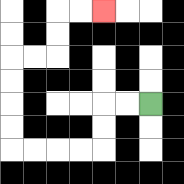{'start': '[6, 4]', 'end': '[4, 0]', 'path_directions': 'L,L,D,D,L,L,L,L,U,U,U,U,R,R,U,U,R,R', 'path_coordinates': '[[6, 4], [5, 4], [4, 4], [4, 5], [4, 6], [3, 6], [2, 6], [1, 6], [0, 6], [0, 5], [0, 4], [0, 3], [0, 2], [1, 2], [2, 2], [2, 1], [2, 0], [3, 0], [4, 0]]'}